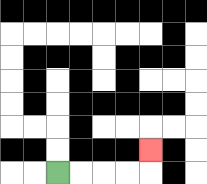{'start': '[2, 7]', 'end': '[6, 6]', 'path_directions': 'R,R,R,R,U', 'path_coordinates': '[[2, 7], [3, 7], [4, 7], [5, 7], [6, 7], [6, 6]]'}